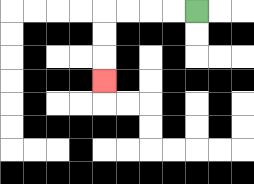{'start': '[8, 0]', 'end': '[4, 3]', 'path_directions': 'L,L,L,L,D,D,D', 'path_coordinates': '[[8, 0], [7, 0], [6, 0], [5, 0], [4, 0], [4, 1], [4, 2], [4, 3]]'}